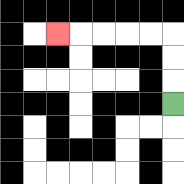{'start': '[7, 4]', 'end': '[2, 1]', 'path_directions': 'U,U,U,L,L,L,L,L', 'path_coordinates': '[[7, 4], [7, 3], [7, 2], [7, 1], [6, 1], [5, 1], [4, 1], [3, 1], [2, 1]]'}